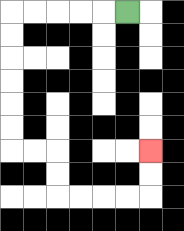{'start': '[5, 0]', 'end': '[6, 6]', 'path_directions': 'L,L,L,L,L,D,D,D,D,D,D,R,R,D,D,R,R,R,R,U,U', 'path_coordinates': '[[5, 0], [4, 0], [3, 0], [2, 0], [1, 0], [0, 0], [0, 1], [0, 2], [0, 3], [0, 4], [0, 5], [0, 6], [1, 6], [2, 6], [2, 7], [2, 8], [3, 8], [4, 8], [5, 8], [6, 8], [6, 7], [6, 6]]'}